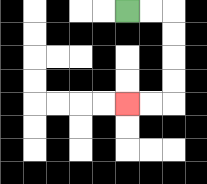{'start': '[5, 0]', 'end': '[5, 4]', 'path_directions': 'R,R,D,D,D,D,L,L', 'path_coordinates': '[[5, 0], [6, 0], [7, 0], [7, 1], [7, 2], [7, 3], [7, 4], [6, 4], [5, 4]]'}